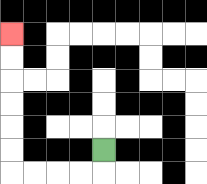{'start': '[4, 6]', 'end': '[0, 1]', 'path_directions': 'D,L,L,L,L,U,U,U,U,U,U', 'path_coordinates': '[[4, 6], [4, 7], [3, 7], [2, 7], [1, 7], [0, 7], [0, 6], [0, 5], [0, 4], [0, 3], [0, 2], [0, 1]]'}